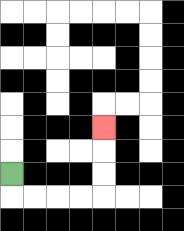{'start': '[0, 7]', 'end': '[4, 5]', 'path_directions': 'D,R,R,R,R,U,U,U', 'path_coordinates': '[[0, 7], [0, 8], [1, 8], [2, 8], [3, 8], [4, 8], [4, 7], [4, 6], [4, 5]]'}